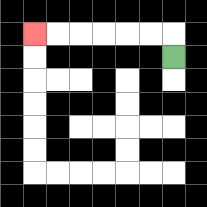{'start': '[7, 2]', 'end': '[1, 1]', 'path_directions': 'U,L,L,L,L,L,L', 'path_coordinates': '[[7, 2], [7, 1], [6, 1], [5, 1], [4, 1], [3, 1], [2, 1], [1, 1]]'}